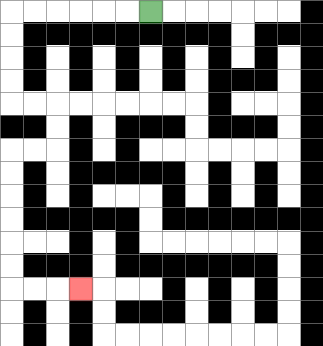{'start': '[6, 0]', 'end': '[3, 12]', 'path_directions': 'L,L,L,L,L,L,D,D,D,D,R,R,D,D,L,L,D,D,D,D,D,D,R,R,R', 'path_coordinates': '[[6, 0], [5, 0], [4, 0], [3, 0], [2, 0], [1, 0], [0, 0], [0, 1], [0, 2], [0, 3], [0, 4], [1, 4], [2, 4], [2, 5], [2, 6], [1, 6], [0, 6], [0, 7], [0, 8], [0, 9], [0, 10], [0, 11], [0, 12], [1, 12], [2, 12], [3, 12]]'}